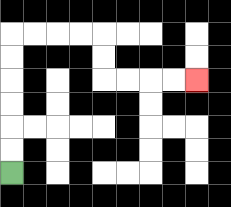{'start': '[0, 7]', 'end': '[8, 3]', 'path_directions': 'U,U,U,U,U,U,R,R,R,R,D,D,R,R,R,R', 'path_coordinates': '[[0, 7], [0, 6], [0, 5], [0, 4], [0, 3], [0, 2], [0, 1], [1, 1], [2, 1], [3, 1], [4, 1], [4, 2], [4, 3], [5, 3], [6, 3], [7, 3], [8, 3]]'}